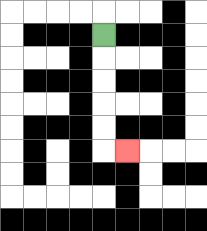{'start': '[4, 1]', 'end': '[5, 6]', 'path_directions': 'D,D,D,D,D,R', 'path_coordinates': '[[4, 1], [4, 2], [4, 3], [4, 4], [4, 5], [4, 6], [5, 6]]'}